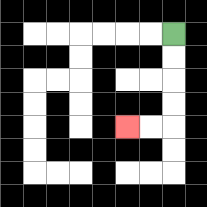{'start': '[7, 1]', 'end': '[5, 5]', 'path_directions': 'D,D,D,D,L,L', 'path_coordinates': '[[7, 1], [7, 2], [7, 3], [7, 4], [7, 5], [6, 5], [5, 5]]'}